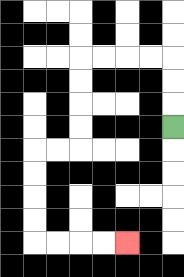{'start': '[7, 5]', 'end': '[5, 10]', 'path_directions': 'U,U,U,L,L,L,L,D,D,D,D,L,L,D,D,D,D,R,R,R,R', 'path_coordinates': '[[7, 5], [7, 4], [7, 3], [7, 2], [6, 2], [5, 2], [4, 2], [3, 2], [3, 3], [3, 4], [3, 5], [3, 6], [2, 6], [1, 6], [1, 7], [1, 8], [1, 9], [1, 10], [2, 10], [3, 10], [4, 10], [5, 10]]'}